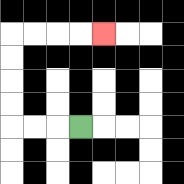{'start': '[3, 5]', 'end': '[4, 1]', 'path_directions': 'L,L,L,U,U,U,U,R,R,R,R', 'path_coordinates': '[[3, 5], [2, 5], [1, 5], [0, 5], [0, 4], [0, 3], [0, 2], [0, 1], [1, 1], [2, 1], [3, 1], [4, 1]]'}